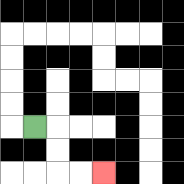{'start': '[1, 5]', 'end': '[4, 7]', 'path_directions': 'R,D,D,R,R', 'path_coordinates': '[[1, 5], [2, 5], [2, 6], [2, 7], [3, 7], [4, 7]]'}